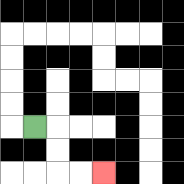{'start': '[1, 5]', 'end': '[4, 7]', 'path_directions': 'R,D,D,R,R', 'path_coordinates': '[[1, 5], [2, 5], [2, 6], [2, 7], [3, 7], [4, 7]]'}